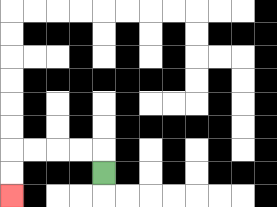{'start': '[4, 7]', 'end': '[0, 8]', 'path_directions': 'U,L,L,L,L,D,D', 'path_coordinates': '[[4, 7], [4, 6], [3, 6], [2, 6], [1, 6], [0, 6], [0, 7], [0, 8]]'}